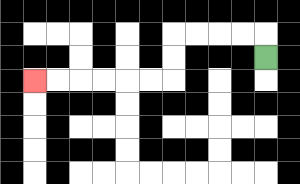{'start': '[11, 2]', 'end': '[1, 3]', 'path_directions': 'U,L,L,L,L,D,D,L,L,L,L,L,L', 'path_coordinates': '[[11, 2], [11, 1], [10, 1], [9, 1], [8, 1], [7, 1], [7, 2], [7, 3], [6, 3], [5, 3], [4, 3], [3, 3], [2, 3], [1, 3]]'}